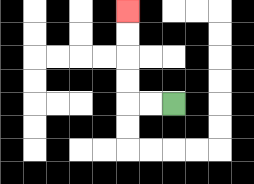{'start': '[7, 4]', 'end': '[5, 0]', 'path_directions': 'L,L,U,U,U,U', 'path_coordinates': '[[7, 4], [6, 4], [5, 4], [5, 3], [5, 2], [5, 1], [5, 0]]'}